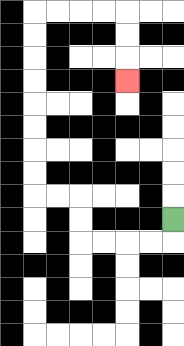{'start': '[7, 9]', 'end': '[5, 3]', 'path_directions': 'D,L,L,L,L,U,U,L,L,U,U,U,U,U,U,U,U,R,R,R,R,D,D,D', 'path_coordinates': '[[7, 9], [7, 10], [6, 10], [5, 10], [4, 10], [3, 10], [3, 9], [3, 8], [2, 8], [1, 8], [1, 7], [1, 6], [1, 5], [1, 4], [1, 3], [1, 2], [1, 1], [1, 0], [2, 0], [3, 0], [4, 0], [5, 0], [5, 1], [5, 2], [5, 3]]'}